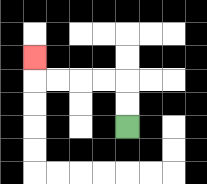{'start': '[5, 5]', 'end': '[1, 2]', 'path_directions': 'U,U,L,L,L,L,U', 'path_coordinates': '[[5, 5], [5, 4], [5, 3], [4, 3], [3, 3], [2, 3], [1, 3], [1, 2]]'}